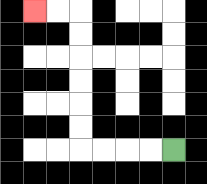{'start': '[7, 6]', 'end': '[1, 0]', 'path_directions': 'L,L,L,L,U,U,U,U,U,U,L,L', 'path_coordinates': '[[7, 6], [6, 6], [5, 6], [4, 6], [3, 6], [3, 5], [3, 4], [3, 3], [3, 2], [3, 1], [3, 0], [2, 0], [1, 0]]'}